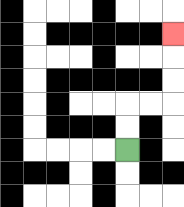{'start': '[5, 6]', 'end': '[7, 1]', 'path_directions': 'U,U,R,R,U,U,U', 'path_coordinates': '[[5, 6], [5, 5], [5, 4], [6, 4], [7, 4], [7, 3], [7, 2], [7, 1]]'}